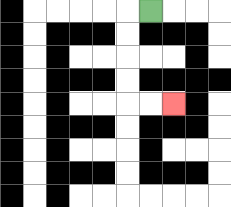{'start': '[6, 0]', 'end': '[7, 4]', 'path_directions': 'L,D,D,D,D,R,R', 'path_coordinates': '[[6, 0], [5, 0], [5, 1], [5, 2], [5, 3], [5, 4], [6, 4], [7, 4]]'}